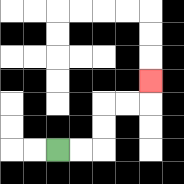{'start': '[2, 6]', 'end': '[6, 3]', 'path_directions': 'R,R,U,U,R,R,U', 'path_coordinates': '[[2, 6], [3, 6], [4, 6], [4, 5], [4, 4], [5, 4], [6, 4], [6, 3]]'}